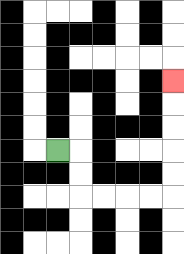{'start': '[2, 6]', 'end': '[7, 3]', 'path_directions': 'R,D,D,R,R,R,R,U,U,U,U,U', 'path_coordinates': '[[2, 6], [3, 6], [3, 7], [3, 8], [4, 8], [5, 8], [6, 8], [7, 8], [7, 7], [7, 6], [7, 5], [7, 4], [7, 3]]'}